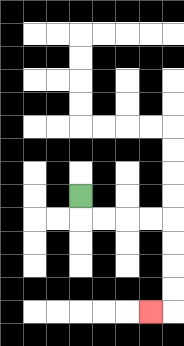{'start': '[3, 8]', 'end': '[6, 13]', 'path_directions': 'D,R,R,R,R,D,D,D,D,L', 'path_coordinates': '[[3, 8], [3, 9], [4, 9], [5, 9], [6, 9], [7, 9], [7, 10], [7, 11], [7, 12], [7, 13], [6, 13]]'}